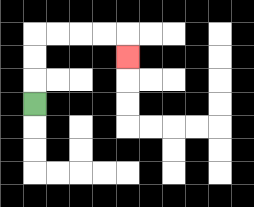{'start': '[1, 4]', 'end': '[5, 2]', 'path_directions': 'U,U,U,R,R,R,R,D', 'path_coordinates': '[[1, 4], [1, 3], [1, 2], [1, 1], [2, 1], [3, 1], [4, 1], [5, 1], [5, 2]]'}